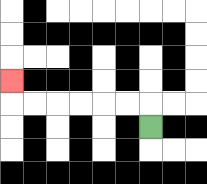{'start': '[6, 5]', 'end': '[0, 3]', 'path_directions': 'U,L,L,L,L,L,L,U', 'path_coordinates': '[[6, 5], [6, 4], [5, 4], [4, 4], [3, 4], [2, 4], [1, 4], [0, 4], [0, 3]]'}